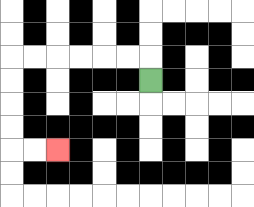{'start': '[6, 3]', 'end': '[2, 6]', 'path_directions': 'U,L,L,L,L,L,L,D,D,D,D,R,R', 'path_coordinates': '[[6, 3], [6, 2], [5, 2], [4, 2], [3, 2], [2, 2], [1, 2], [0, 2], [0, 3], [0, 4], [0, 5], [0, 6], [1, 6], [2, 6]]'}